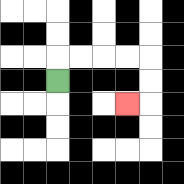{'start': '[2, 3]', 'end': '[5, 4]', 'path_directions': 'U,R,R,R,R,D,D,L', 'path_coordinates': '[[2, 3], [2, 2], [3, 2], [4, 2], [5, 2], [6, 2], [6, 3], [6, 4], [5, 4]]'}